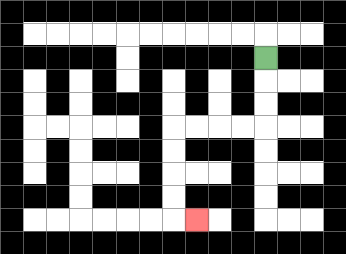{'start': '[11, 2]', 'end': '[8, 9]', 'path_directions': 'D,D,D,L,L,L,L,D,D,D,D,R', 'path_coordinates': '[[11, 2], [11, 3], [11, 4], [11, 5], [10, 5], [9, 5], [8, 5], [7, 5], [7, 6], [7, 7], [7, 8], [7, 9], [8, 9]]'}